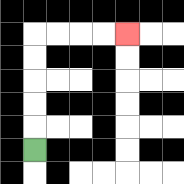{'start': '[1, 6]', 'end': '[5, 1]', 'path_directions': 'U,U,U,U,U,R,R,R,R', 'path_coordinates': '[[1, 6], [1, 5], [1, 4], [1, 3], [1, 2], [1, 1], [2, 1], [3, 1], [4, 1], [5, 1]]'}